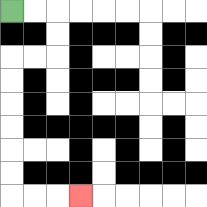{'start': '[0, 0]', 'end': '[3, 8]', 'path_directions': 'R,R,D,D,L,L,D,D,D,D,D,D,R,R,R', 'path_coordinates': '[[0, 0], [1, 0], [2, 0], [2, 1], [2, 2], [1, 2], [0, 2], [0, 3], [0, 4], [0, 5], [0, 6], [0, 7], [0, 8], [1, 8], [2, 8], [3, 8]]'}